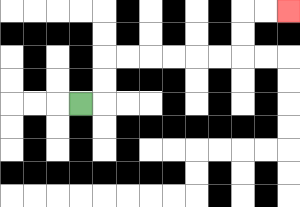{'start': '[3, 4]', 'end': '[12, 0]', 'path_directions': 'R,U,U,R,R,R,R,R,R,U,U,R,R', 'path_coordinates': '[[3, 4], [4, 4], [4, 3], [4, 2], [5, 2], [6, 2], [7, 2], [8, 2], [9, 2], [10, 2], [10, 1], [10, 0], [11, 0], [12, 0]]'}